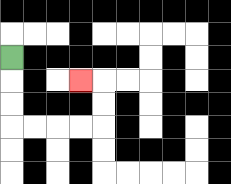{'start': '[0, 2]', 'end': '[3, 3]', 'path_directions': 'D,D,D,R,R,R,R,U,U,L', 'path_coordinates': '[[0, 2], [0, 3], [0, 4], [0, 5], [1, 5], [2, 5], [3, 5], [4, 5], [4, 4], [4, 3], [3, 3]]'}